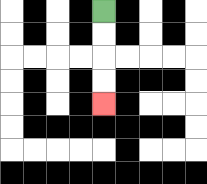{'start': '[4, 0]', 'end': '[4, 4]', 'path_directions': 'D,D,D,D', 'path_coordinates': '[[4, 0], [4, 1], [4, 2], [4, 3], [4, 4]]'}